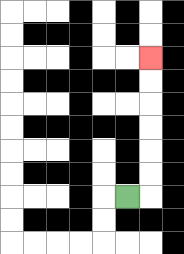{'start': '[5, 8]', 'end': '[6, 2]', 'path_directions': 'R,U,U,U,U,U,U', 'path_coordinates': '[[5, 8], [6, 8], [6, 7], [6, 6], [6, 5], [6, 4], [6, 3], [6, 2]]'}